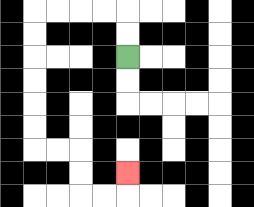{'start': '[5, 2]', 'end': '[5, 7]', 'path_directions': 'U,U,L,L,L,L,D,D,D,D,D,D,R,R,D,D,R,R,U', 'path_coordinates': '[[5, 2], [5, 1], [5, 0], [4, 0], [3, 0], [2, 0], [1, 0], [1, 1], [1, 2], [1, 3], [1, 4], [1, 5], [1, 6], [2, 6], [3, 6], [3, 7], [3, 8], [4, 8], [5, 8], [5, 7]]'}